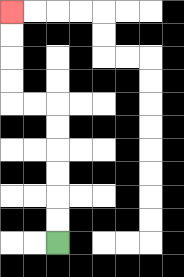{'start': '[2, 10]', 'end': '[0, 0]', 'path_directions': 'U,U,U,U,U,U,L,L,U,U,U,U', 'path_coordinates': '[[2, 10], [2, 9], [2, 8], [2, 7], [2, 6], [2, 5], [2, 4], [1, 4], [0, 4], [0, 3], [0, 2], [0, 1], [0, 0]]'}